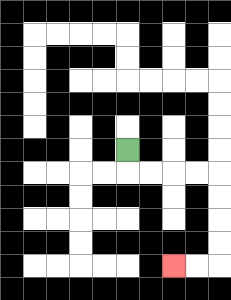{'start': '[5, 6]', 'end': '[7, 11]', 'path_directions': 'D,R,R,R,R,D,D,D,D,L,L', 'path_coordinates': '[[5, 6], [5, 7], [6, 7], [7, 7], [8, 7], [9, 7], [9, 8], [9, 9], [9, 10], [9, 11], [8, 11], [7, 11]]'}